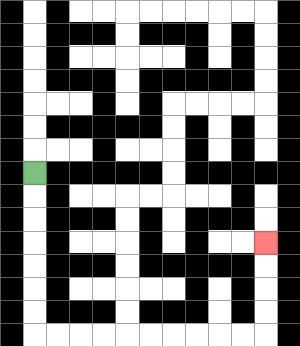{'start': '[1, 7]', 'end': '[11, 10]', 'path_directions': 'D,D,D,D,D,D,D,R,R,R,R,R,R,R,R,R,R,U,U,U,U', 'path_coordinates': '[[1, 7], [1, 8], [1, 9], [1, 10], [1, 11], [1, 12], [1, 13], [1, 14], [2, 14], [3, 14], [4, 14], [5, 14], [6, 14], [7, 14], [8, 14], [9, 14], [10, 14], [11, 14], [11, 13], [11, 12], [11, 11], [11, 10]]'}